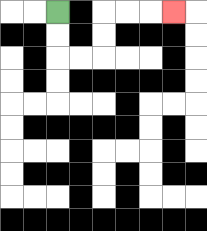{'start': '[2, 0]', 'end': '[7, 0]', 'path_directions': 'D,D,R,R,U,U,R,R,R', 'path_coordinates': '[[2, 0], [2, 1], [2, 2], [3, 2], [4, 2], [4, 1], [4, 0], [5, 0], [6, 0], [7, 0]]'}